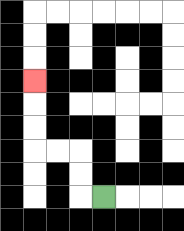{'start': '[4, 8]', 'end': '[1, 3]', 'path_directions': 'L,U,U,L,L,U,U,U', 'path_coordinates': '[[4, 8], [3, 8], [3, 7], [3, 6], [2, 6], [1, 6], [1, 5], [1, 4], [1, 3]]'}